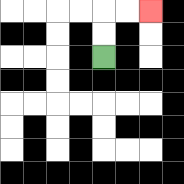{'start': '[4, 2]', 'end': '[6, 0]', 'path_directions': 'U,U,R,R', 'path_coordinates': '[[4, 2], [4, 1], [4, 0], [5, 0], [6, 0]]'}